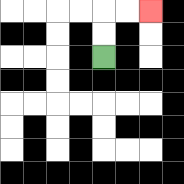{'start': '[4, 2]', 'end': '[6, 0]', 'path_directions': 'U,U,R,R', 'path_coordinates': '[[4, 2], [4, 1], [4, 0], [5, 0], [6, 0]]'}